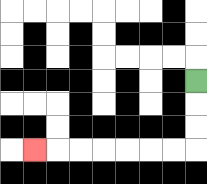{'start': '[8, 3]', 'end': '[1, 6]', 'path_directions': 'D,D,D,L,L,L,L,L,L,L', 'path_coordinates': '[[8, 3], [8, 4], [8, 5], [8, 6], [7, 6], [6, 6], [5, 6], [4, 6], [3, 6], [2, 6], [1, 6]]'}